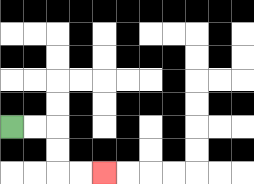{'start': '[0, 5]', 'end': '[4, 7]', 'path_directions': 'R,R,D,D,R,R', 'path_coordinates': '[[0, 5], [1, 5], [2, 5], [2, 6], [2, 7], [3, 7], [4, 7]]'}